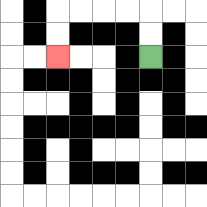{'start': '[6, 2]', 'end': '[2, 2]', 'path_directions': 'U,U,L,L,L,L,D,D', 'path_coordinates': '[[6, 2], [6, 1], [6, 0], [5, 0], [4, 0], [3, 0], [2, 0], [2, 1], [2, 2]]'}